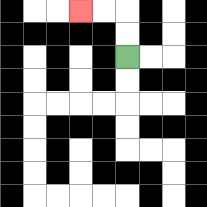{'start': '[5, 2]', 'end': '[3, 0]', 'path_directions': 'U,U,L,L', 'path_coordinates': '[[5, 2], [5, 1], [5, 0], [4, 0], [3, 0]]'}